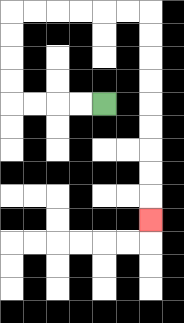{'start': '[4, 4]', 'end': '[6, 9]', 'path_directions': 'L,L,L,L,U,U,U,U,R,R,R,R,R,R,D,D,D,D,D,D,D,D,D', 'path_coordinates': '[[4, 4], [3, 4], [2, 4], [1, 4], [0, 4], [0, 3], [0, 2], [0, 1], [0, 0], [1, 0], [2, 0], [3, 0], [4, 0], [5, 0], [6, 0], [6, 1], [6, 2], [6, 3], [6, 4], [6, 5], [6, 6], [6, 7], [6, 8], [6, 9]]'}